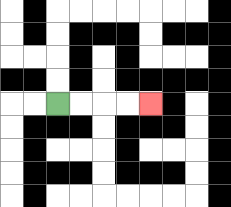{'start': '[2, 4]', 'end': '[6, 4]', 'path_directions': 'R,R,R,R', 'path_coordinates': '[[2, 4], [3, 4], [4, 4], [5, 4], [6, 4]]'}